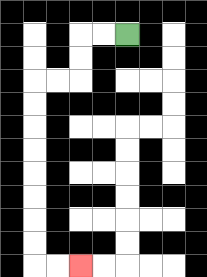{'start': '[5, 1]', 'end': '[3, 11]', 'path_directions': 'L,L,D,D,L,L,D,D,D,D,D,D,D,D,R,R', 'path_coordinates': '[[5, 1], [4, 1], [3, 1], [3, 2], [3, 3], [2, 3], [1, 3], [1, 4], [1, 5], [1, 6], [1, 7], [1, 8], [1, 9], [1, 10], [1, 11], [2, 11], [3, 11]]'}